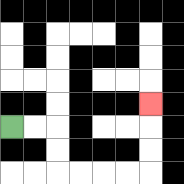{'start': '[0, 5]', 'end': '[6, 4]', 'path_directions': 'R,R,D,D,R,R,R,R,U,U,U', 'path_coordinates': '[[0, 5], [1, 5], [2, 5], [2, 6], [2, 7], [3, 7], [4, 7], [5, 7], [6, 7], [6, 6], [6, 5], [6, 4]]'}